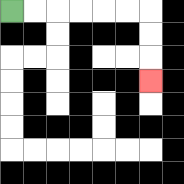{'start': '[0, 0]', 'end': '[6, 3]', 'path_directions': 'R,R,R,R,R,R,D,D,D', 'path_coordinates': '[[0, 0], [1, 0], [2, 0], [3, 0], [4, 0], [5, 0], [6, 0], [6, 1], [6, 2], [6, 3]]'}